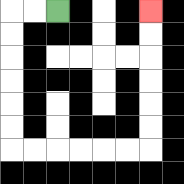{'start': '[2, 0]', 'end': '[6, 0]', 'path_directions': 'L,L,D,D,D,D,D,D,R,R,R,R,R,R,U,U,U,U,U,U', 'path_coordinates': '[[2, 0], [1, 0], [0, 0], [0, 1], [0, 2], [0, 3], [0, 4], [0, 5], [0, 6], [1, 6], [2, 6], [3, 6], [4, 6], [5, 6], [6, 6], [6, 5], [6, 4], [6, 3], [6, 2], [6, 1], [6, 0]]'}